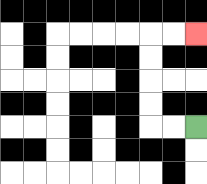{'start': '[8, 5]', 'end': '[8, 1]', 'path_directions': 'L,L,U,U,U,U,R,R', 'path_coordinates': '[[8, 5], [7, 5], [6, 5], [6, 4], [6, 3], [6, 2], [6, 1], [7, 1], [8, 1]]'}